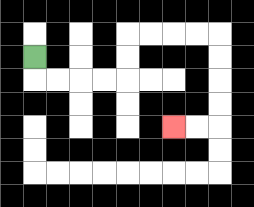{'start': '[1, 2]', 'end': '[7, 5]', 'path_directions': 'D,R,R,R,R,U,U,R,R,R,R,D,D,D,D,L,L', 'path_coordinates': '[[1, 2], [1, 3], [2, 3], [3, 3], [4, 3], [5, 3], [5, 2], [5, 1], [6, 1], [7, 1], [8, 1], [9, 1], [9, 2], [9, 3], [9, 4], [9, 5], [8, 5], [7, 5]]'}